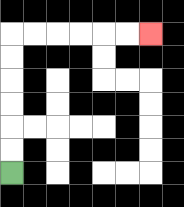{'start': '[0, 7]', 'end': '[6, 1]', 'path_directions': 'U,U,U,U,U,U,R,R,R,R,R,R', 'path_coordinates': '[[0, 7], [0, 6], [0, 5], [0, 4], [0, 3], [0, 2], [0, 1], [1, 1], [2, 1], [3, 1], [4, 1], [5, 1], [6, 1]]'}